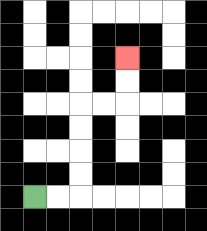{'start': '[1, 8]', 'end': '[5, 2]', 'path_directions': 'R,R,U,U,U,U,R,R,U,U', 'path_coordinates': '[[1, 8], [2, 8], [3, 8], [3, 7], [3, 6], [3, 5], [3, 4], [4, 4], [5, 4], [5, 3], [5, 2]]'}